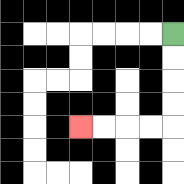{'start': '[7, 1]', 'end': '[3, 5]', 'path_directions': 'D,D,D,D,L,L,L,L', 'path_coordinates': '[[7, 1], [7, 2], [7, 3], [7, 4], [7, 5], [6, 5], [5, 5], [4, 5], [3, 5]]'}